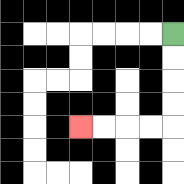{'start': '[7, 1]', 'end': '[3, 5]', 'path_directions': 'D,D,D,D,L,L,L,L', 'path_coordinates': '[[7, 1], [7, 2], [7, 3], [7, 4], [7, 5], [6, 5], [5, 5], [4, 5], [3, 5]]'}